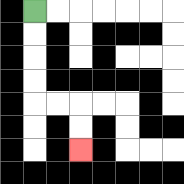{'start': '[1, 0]', 'end': '[3, 6]', 'path_directions': 'D,D,D,D,R,R,D,D', 'path_coordinates': '[[1, 0], [1, 1], [1, 2], [1, 3], [1, 4], [2, 4], [3, 4], [3, 5], [3, 6]]'}